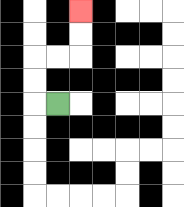{'start': '[2, 4]', 'end': '[3, 0]', 'path_directions': 'L,U,U,R,R,U,U', 'path_coordinates': '[[2, 4], [1, 4], [1, 3], [1, 2], [2, 2], [3, 2], [3, 1], [3, 0]]'}